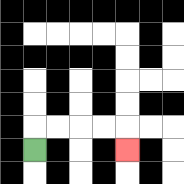{'start': '[1, 6]', 'end': '[5, 6]', 'path_directions': 'U,R,R,R,R,D', 'path_coordinates': '[[1, 6], [1, 5], [2, 5], [3, 5], [4, 5], [5, 5], [5, 6]]'}